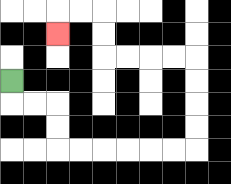{'start': '[0, 3]', 'end': '[2, 1]', 'path_directions': 'D,R,R,D,D,R,R,R,R,R,R,U,U,U,U,L,L,L,L,U,U,L,L,D', 'path_coordinates': '[[0, 3], [0, 4], [1, 4], [2, 4], [2, 5], [2, 6], [3, 6], [4, 6], [5, 6], [6, 6], [7, 6], [8, 6], [8, 5], [8, 4], [8, 3], [8, 2], [7, 2], [6, 2], [5, 2], [4, 2], [4, 1], [4, 0], [3, 0], [2, 0], [2, 1]]'}